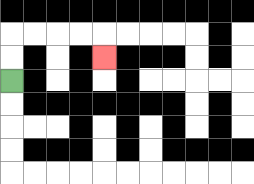{'start': '[0, 3]', 'end': '[4, 2]', 'path_directions': 'U,U,R,R,R,R,D', 'path_coordinates': '[[0, 3], [0, 2], [0, 1], [1, 1], [2, 1], [3, 1], [4, 1], [4, 2]]'}